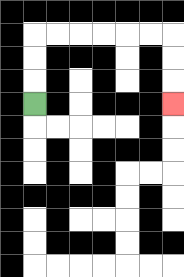{'start': '[1, 4]', 'end': '[7, 4]', 'path_directions': 'U,U,U,R,R,R,R,R,R,D,D,D', 'path_coordinates': '[[1, 4], [1, 3], [1, 2], [1, 1], [2, 1], [3, 1], [4, 1], [5, 1], [6, 1], [7, 1], [7, 2], [7, 3], [7, 4]]'}